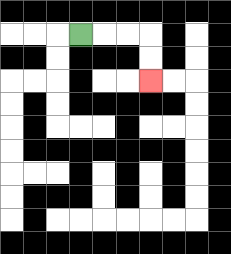{'start': '[3, 1]', 'end': '[6, 3]', 'path_directions': 'R,R,R,D,D', 'path_coordinates': '[[3, 1], [4, 1], [5, 1], [6, 1], [6, 2], [6, 3]]'}